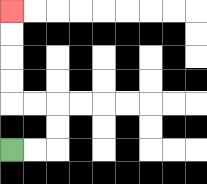{'start': '[0, 6]', 'end': '[0, 0]', 'path_directions': 'R,R,U,U,L,L,U,U,U,U', 'path_coordinates': '[[0, 6], [1, 6], [2, 6], [2, 5], [2, 4], [1, 4], [0, 4], [0, 3], [0, 2], [0, 1], [0, 0]]'}